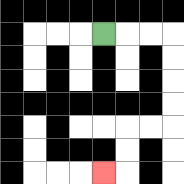{'start': '[4, 1]', 'end': '[4, 7]', 'path_directions': 'R,R,R,D,D,D,D,L,L,D,D,L', 'path_coordinates': '[[4, 1], [5, 1], [6, 1], [7, 1], [7, 2], [7, 3], [7, 4], [7, 5], [6, 5], [5, 5], [5, 6], [5, 7], [4, 7]]'}